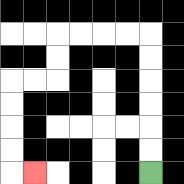{'start': '[6, 7]', 'end': '[1, 7]', 'path_directions': 'U,U,U,U,U,U,L,L,L,L,D,D,L,L,D,D,D,D,R', 'path_coordinates': '[[6, 7], [6, 6], [6, 5], [6, 4], [6, 3], [6, 2], [6, 1], [5, 1], [4, 1], [3, 1], [2, 1], [2, 2], [2, 3], [1, 3], [0, 3], [0, 4], [0, 5], [0, 6], [0, 7], [1, 7]]'}